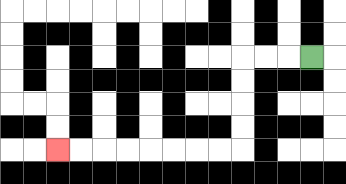{'start': '[13, 2]', 'end': '[2, 6]', 'path_directions': 'L,L,L,D,D,D,D,L,L,L,L,L,L,L,L', 'path_coordinates': '[[13, 2], [12, 2], [11, 2], [10, 2], [10, 3], [10, 4], [10, 5], [10, 6], [9, 6], [8, 6], [7, 6], [6, 6], [5, 6], [4, 6], [3, 6], [2, 6]]'}